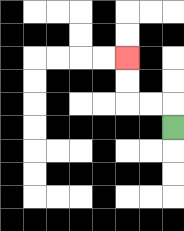{'start': '[7, 5]', 'end': '[5, 2]', 'path_directions': 'U,L,L,U,U', 'path_coordinates': '[[7, 5], [7, 4], [6, 4], [5, 4], [5, 3], [5, 2]]'}